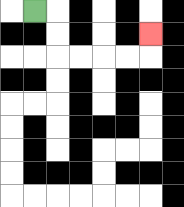{'start': '[1, 0]', 'end': '[6, 1]', 'path_directions': 'R,D,D,R,R,R,R,U', 'path_coordinates': '[[1, 0], [2, 0], [2, 1], [2, 2], [3, 2], [4, 2], [5, 2], [6, 2], [6, 1]]'}